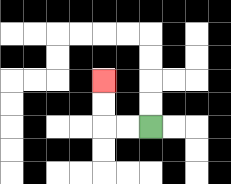{'start': '[6, 5]', 'end': '[4, 3]', 'path_directions': 'L,L,U,U', 'path_coordinates': '[[6, 5], [5, 5], [4, 5], [4, 4], [4, 3]]'}